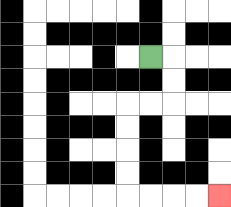{'start': '[6, 2]', 'end': '[9, 8]', 'path_directions': 'R,D,D,L,L,D,D,D,D,R,R,R,R', 'path_coordinates': '[[6, 2], [7, 2], [7, 3], [7, 4], [6, 4], [5, 4], [5, 5], [5, 6], [5, 7], [5, 8], [6, 8], [7, 8], [8, 8], [9, 8]]'}